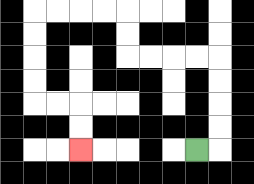{'start': '[8, 6]', 'end': '[3, 6]', 'path_directions': 'R,U,U,U,U,L,L,L,L,U,U,L,L,L,L,D,D,D,D,R,R,D,D', 'path_coordinates': '[[8, 6], [9, 6], [9, 5], [9, 4], [9, 3], [9, 2], [8, 2], [7, 2], [6, 2], [5, 2], [5, 1], [5, 0], [4, 0], [3, 0], [2, 0], [1, 0], [1, 1], [1, 2], [1, 3], [1, 4], [2, 4], [3, 4], [3, 5], [3, 6]]'}